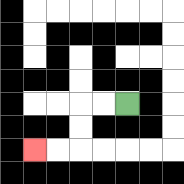{'start': '[5, 4]', 'end': '[1, 6]', 'path_directions': 'L,L,D,D,L,L', 'path_coordinates': '[[5, 4], [4, 4], [3, 4], [3, 5], [3, 6], [2, 6], [1, 6]]'}